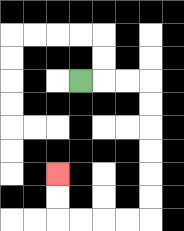{'start': '[3, 3]', 'end': '[2, 7]', 'path_directions': 'R,R,R,D,D,D,D,D,D,L,L,L,L,U,U', 'path_coordinates': '[[3, 3], [4, 3], [5, 3], [6, 3], [6, 4], [6, 5], [6, 6], [6, 7], [6, 8], [6, 9], [5, 9], [4, 9], [3, 9], [2, 9], [2, 8], [2, 7]]'}